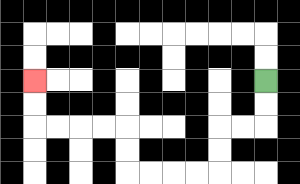{'start': '[11, 3]', 'end': '[1, 3]', 'path_directions': 'D,D,L,L,D,D,L,L,L,L,U,U,L,L,L,L,U,U', 'path_coordinates': '[[11, 3], [11, 4], [11, 5], [10, 5], [9, 5], [9, 6], [9, 7], [8, 7], [7, 7], [6, 7], [5, 7], [5, 6], [5, 5], [4, 5], [3, 5], [2, 5], [1, 5], [1, 4], [1, 3]]'}